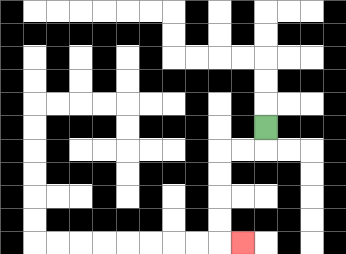{'start': '[11, 5]', 'end': '[10, 10]', 'path_directions': 'D,L,L,D,D,D,D,R', 'path_coordinates': '[[11, 5], [11, 6], [10, 6], [9, 6], [9, 7], [9, 8], [9, 9], [9, 10], [10, 10]]'}